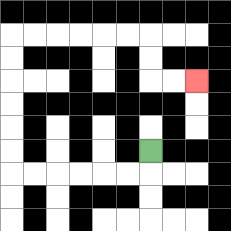{'start': '[6, 6]', 'end': '[8, 3]', 'path_directions': 'D,L,L,L,L,L,L,U,U,U,U,U,U,R,R,R,R,R,R,D,D,R,R', 'path_coordinates': '[[6, 6], [6, 7], [5, 7], [4, 7], [3, 7], [2, 7], [1, 7], [0, 7], [0, 6], [0, 5], [0, 4], [0, 3], [0, 2], [0, 1], [1, 1], [2, 1], [3, 1], [4, 1], [5, 1], [6, 1], [6, 2], [6, 3], [7, 3], [8, 3]]'}